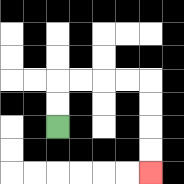{'start': '[2, 5]', 'end': '[6, 7]', 'path_directions': 'U,U,R,R,R,R,D,D,D,D', 'path_coordinates': '[[2, 5], [2, 4], [2, 3], [3, 3], [4, 3], [5, 3], [6, 3], [6, 4], [6, 5], [6, 6], [6, 7]]'}